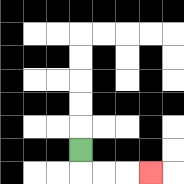{'start': '[3, 6]', 'end': '[6, 7]', 'path_directions': 'D,R,R,R', 'path_coordinates': '[[3, 6], [3, 7], [4, 7], [5, 7], [6, 7]]'}